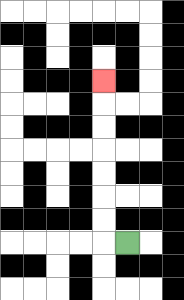{'start': '[5, 10]', 'end': '[4, 3]', 'path_directions': 'L,U,U,U,U,U,U,U', 'path_coordinates': '[[5, 10], [4, 10], [4, 9], [4, 8], [4, 7], [4, 6], [4, 5], [4, 4], [4, 3]]'}